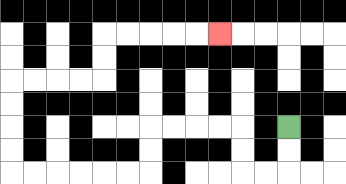{'start': '[12, 5]', 'end': '[9, 1]', 'path_directions': 'D,D,L,L,U,U,L,L,L,L,D,D,L,L,L,L,L,L,U,U,U,U,R,R,R,R,U,U,R,R,R,R,R', 'path_coordinates': '[[12, 5], [12, 6], [12, 7], [11, 7], [10, 7], [10, 6], [10, 5], [9, 5], [8, 5], [7, 5], [6, 5], [6, 6], [6, 7], [5, 7], [4, 7], [3, 7], [2, 7], [1, 7], [0, 7], [0, 6], [0, 5], [0, 4], [0, 3], [1, 3], [2, 3], [3, 3], [4, 3], [4, 2], [4, 1], [5, 1], [6, 1], [7, 1], [8, 1], [9, 1]]'}